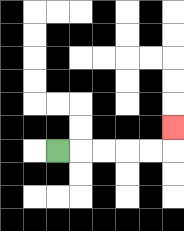{'start': '[2, 6]', 'end': '[7, 5]', 'path_directions': 'R,R,R,R,R,U', 'path_coordinates': '[[2, 6], [3, 6], [4, 6], [5, 6], [6, 6], [7, 6], [7, 5]]'}